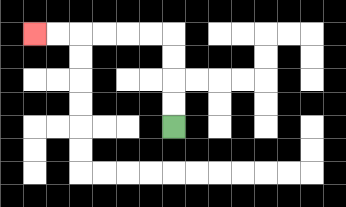{'start': '[7, 5]', 'end': '[1, 1]', 'path_directions': 'U,U,U,U,L,L,L,L,L,L', 'path_coordinates': '[[7, 5], [7, 4], [7, 3], [7, 2], [7, 1], [6, 1], [5, 1], [4, 1], [3, 1], [2, 1], [1, 1]]'}